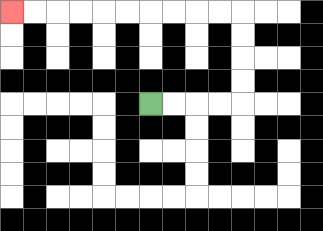{'start': '[6, 4]', 'end': '[0, 0]', 'path_directions': 'R,R,R,R,U,U,U,U,L,L,L,L,L,L,L,L,L,L', 'path_coordinates': '[[6, 4], [7, 4], [8, 4], [9, 4], [10, 4], [10, 3], [10, 2], [10, 1], [10, 0], [9, 0], [8, 0], [7, 0], [6, 0], [5, 0], [4, 0], [3, 0], [2, 0], [1, 0], [0, 0]]'}